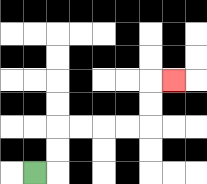{'start': '[1, 7]', 'end': '[7, 3]', 'path_directions': 'R,U,U,R,R,R,R,U,U,R', 'path_coordinates': '[[1, 7], [2, 7], [2, 6], [2, 5], [3, 5], [4, 5], [5, 5], [6, 5], [6, 4], [6, 3], [7, 3]]'}